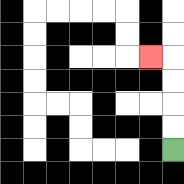{'start': '[7, 6]', 'end': '[6, 2]', 'path_directions': 'U,U,U,U,L', 'path_coordinates': '[[7, 6], [7, 5], [7, 4], [7, 3], [7, 2], [6, 2]]'}